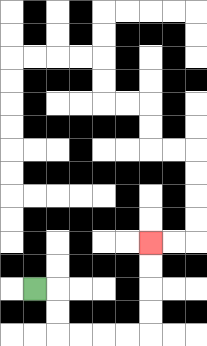{'start': '[1, 12]', 'end': '[6, 10]', 'path_directions': 'R,D,D,R,R,R,R,U,U,U,U', 'path_coordinates': '[[1, 12], [2, 12], [2, 13], [2, 14], [3, 14], [4, 14], [5, 14], [6, 14], [6, 13], [6, 12], [6, 11], [6, 10]]'}